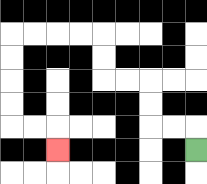{'start': '[8, 6]', 'end': '[2, 6]', 'path_directions': 'U,L,L,U,U,L,L,U,U,L,L,L,L,D,D,D,D,R,R,D', 'path_coordinates': '[[8, 6], [8, 5], [7, 5], [6, 5], [6, 4], [6, 3], [5, 3], [4, 3], [4, 2], [4, 1], [3, 1], [2, 1], [1, 1], [0, 1], [0, 2], [0, 3], [0, 4], [0, 5], [1, 5], [2, 5], [2, 6]]'}